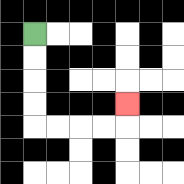{'start': '[1, 1]', 'end': '[5, 4]', 'path_directions': 'D,D,D,D,R,R,R,R,U', 'path_coordinates': '[[1, 1], [1, 2], [1, 3], [1, 4], [1, 5], [2, 5], [3, 5], [4, 5], [5, 5], [5, 4]]'}